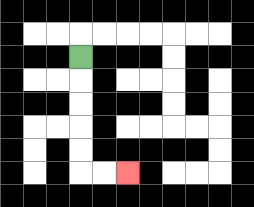{'start': '[3, 2]', 'end': '[5, 7]', 'path_directions': 'D,D,D,D,D,R,R', 'path_coordinates': '[[3, 2], [3, 3], [3, 4], [3, 5], [3, 6], [3, 7], [4, 7], [5, 7]]'}